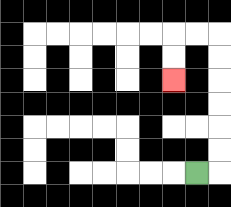{'start': '[8, 7]', 'end': '[7, 3]', 'path_directions': 'R,U,U,U,U,U,U,L,L,D,D', 'path_coordinates': '[[8, 7], [9, 7], [9, 6], [9, 5], [9, 4], [9, 3], [9, 2], [9, 1], [8, 1], [7, 1], [7, 2], [7, 3]]'}